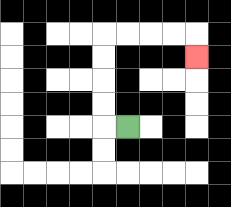{'start': '[5, 5]', 'end': '[8, 2]', 'path_directions': 'L,U,U,U,U,R,R,R,R,D', 'path_coordinates': '[[5, 5], [4, 5], [4, 4], [4, 3], [4, 2], [4, 1], [5, 1], [6, 1], [7, 1], [8, 1], [8, 2]]'}